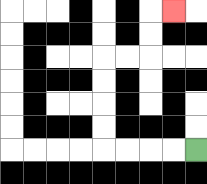{'start': '[8, 6]', 'end': '[7, 0]', 'path_directions': 'L,L,L,L,U,U,U,U,R,R,U,U,R', 'path_coordinates': '[[8, 6], [7, 6], [6, 6], [5, 6], [4, 6], [4, 5], [4, 4], [4, 3], [4, 2], [5, 2], [6, 2], [6, 1], [6, 0], [7, 0]]'}